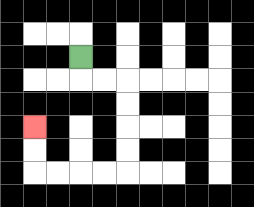{'start': '[3, 2]', 'end': '[1, 5]', 'path_directions': 'D,R,R,D,D,D,D,L,L,L,L,U,U', 'path_coordinates': '[[3, 2], [3, 3], [4, 3], [5, 3], [5, 4], [5, 5], [5, 6], [5, 7], [4, 7], [3, 7], [2, 7], [1, 7], [1, 6], [1, 5]]'}